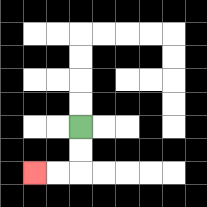{'start': '[3, 5]', 'end': '[1, 7]', 'path_directions': 'D,D,L,L', 'path_coordinates': '[[3, 5], [3, 6], [3, 7], [2, 7], [1, 7]]'}